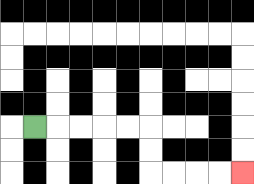{'start': '[1, 5]', 'end': '[10, 7]', 'path_directions': 'R,R,R,R,R,D,D,R,R,R,R', 'path_coordinates': '[[1, 5], [2, 5], [3, 5], [4, 5], [5, 5], [6, 5], [6, 6], [6, 7], [7, 7], [8, 7], [9, 7], [10, 7]]'}